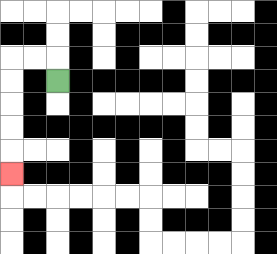{'start': '[2, 3]', 'end': '[0, 7]', 'path_directions': 'U,L,L,D,D,D,D,D', 'path_coordinates': '[[2, 3], [2, 2], [1, 2], [0, 2], [0, 3], [0, 4], [0, 5], [0, 6], [0, 7]]'}